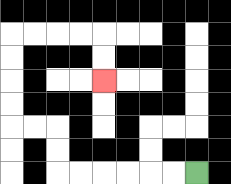{'start': '[8, 7]', 'end': '[4, 3]', 'path_directions': 'L,L,L,L,L,L,U,U,L,L,U,U,U,U,R,R,R,R,D,D', 'path_coordinates': '[[8, 7], [7, 7], [6, 7], [5, 7], [4, 7], [3, 7], [2, 7], [2, 6], [2, 5], [1, 5], [0, 5], [0, 4], [0, 3], [0, 2], [0, 1], [1, 1], [2, 1], [3, 1], [4, 1], [4, 2], [4, 3]]'}